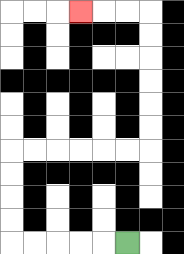{'start': '[5, 10]', 'end': '[3, 0]', 'path_directions': 'L,L,L,L,L,U,U,U,U,R,R,R,R,R,R,U,U,U,U,U,U,L,L,L', 'path_coordinates': '[[5, 10], [4, 10], [3, 10], [2, 10], [1, 10], [0, 10], [0, 9], [0, 8], [0, 7], [0, 6], [1, 6], [2, 6], [3, 6], [4, 6], [5, 6], [6, 6], [6, 5], [6, 4], [6, 3], [6, 2], [6, 1], [6, 0], [5, 0], [4, 0], [3, 0]]'}